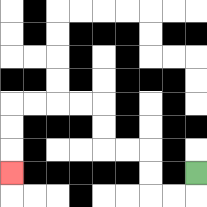{'start': '[8, 7]', 'end': '[0, 7]', 'path_directions': 'D,L,L,U,U,L,L,U,U,L,L,L,L,D,D,D', 'path_coordinates': '[[8, 7], [8, 8], [7, 8], [6, 8], [6, 7], [6, 6], [5, 6], [4, 6], [4, 5], [4, 4], [3, 4], [2, 4], [1, 4], [0, 4], [0, 5], [0, 6], [0, 7]]'}